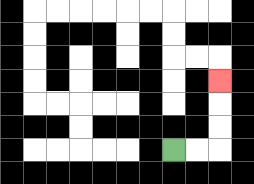{'start': '[7, 6]', 'end': '[9, 3]', 'path_directions': 'R,R,U,U,U', 'path_coordinates': '[[7, 6], [8, 6], [9, 6], [9, 5], [9, 4], [9, 3]]'}